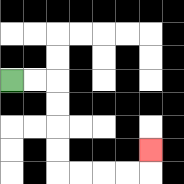{'start': '[0, 3]', 'end': '[6, 6]', 'path_directions': 'R,R,D,D,D,D,R,R,R,R,U', 'path_coordinates': '[[0, 3], [1, 3], [2, 3], [2, 4], [2, 5], [2, 6], [2, 7], [3, 7], [4, 7], [5, 7], [6, 7], [6, 6]]'}